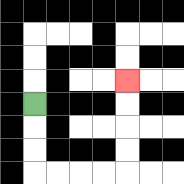{'start': '[1, 4]', 'end': '[5, 3]', 'path_directions': 'D,D,D,R,R,R,R,U,U,U,U', 'path_coordinates': '[[1, 4], [1, 5], [1, 6], [1, 7], [2, 7], [3, 7], [4, 7], [5, 7], [5, 6], [5, 5], [5, 4], [5, 3]]'}